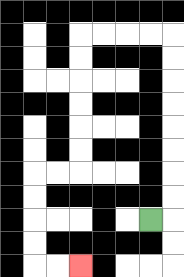{'start': '[6, 9]', 'end': '[3, 11]', 'path_directions': 'R,U,U,U,U,U,U,U,U,L,L,L,L,D,D,D,D,D,D,L,L,D,D,D,D,R,R', 'path_coordinates': '[[6, 9], [7, 9], [7, 8], [7, 7], [7, 6], [7, 5], [7, 4], [7, 3], [7, 2], [7, 1], [6, 1], [5, 1], [4, 1], [3, 1], [3, 2], [3, 3], [3, 4], [3, 5], [3, 6], [3, 7], [2, 7], [1, 7], [1, 8], [1, 9], [1, 10], [1, 11], [2, 11], [3, 11]]'}